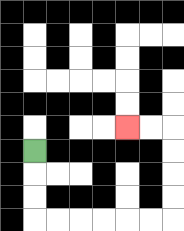{'start': '[1, 6]', 'end': '[5, 5]', 'path_directions': 'D,D,D,R,R,R,R,R,R,U,U,U,U,L,L', 'path_coordinates': '[[1, 6], [1, 7], [1, 8], [1, 9], [2, 9], [3, 9], [4, 9], [5, 9], [6, 9], [7, 9], [7, 8], [7, 7], [7, 6], [7, 5], [6, 5], [5, 5]]'}